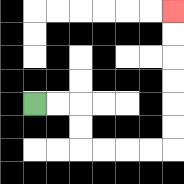{'start': '[1, 4]', 'end': '[7, 0]', 'path_directions': 'R,R,D,D,R,R,R,R,U,U,U,U,U,U', 'path_coordinates': '[[1, 4], [2, 4], [3, 4], [3, 5], [3, 6], [4, 6], [5, 6], [6, 6], [7, 6], [7, 5], [7, 4], [7, 3], [7, 2], [7, 1], [7, 0]]'}